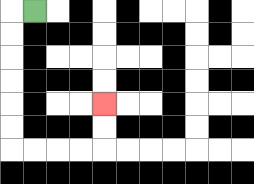{'start': '[1, 0]', 'end': '[4, 4]', 'path_directions': 'L,D,D,D,D,D,D,R,R,R,R,U,U', 'path_coordinates': '[[1, 0], [0, 0], [0, 1], [0, 2], [0, 3], [0, 4], [0, 5], [0, 6], [1, 6], [2, 6], [3, 6], [4, 6], [4, 5], [4, 4]]'}